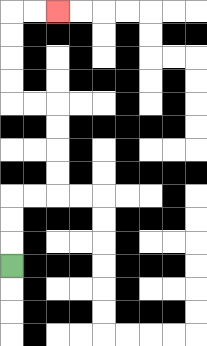{'start': '[0, 11]', 'end': '[2, 0]', 'path_directions': 'U,U,U,R,R,U,U,U,U,L,L,U,U,U,U,R,R', 'path_coordinates': '[[0, 11], [0, 10], [0, 9], [0, 8], [1, 8], [2, 8], [2, 7], [2, 6], [2, 5], [2, 4], [1, 4], [0, 4], [0, 3], [0, 2], [0, 1], [0, 0], [1, 0], [2, 0]]'}